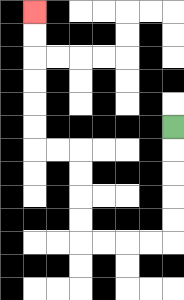{'start': '[7, 5]', 'end': '[1, 0]', 'path_directions': 'D,D,D,D,D,L,L,L,L,U,U,U,U,L,L,U,U,U,U,U,U', 'path_coordinates': '[[7, 5], [7, 6], [7, 7], [7, 8], [7, 9], [7, 10], [6, 10], [5, 10], [4, 10], [3, 10], [3, 9], [3, 8], [3, 7], [3, 6], [2, 6], [1, 6], [1, 5], [1, 4], [1, 3], [1, 2], [1, 1], [1, 0]]'}